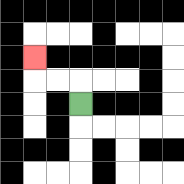{'start': '[3, 4]', 'end': '[1, 2]', 'path_directions': 'U,L,L,U', 'path_coordinates': '[[3, 4], [3, 3], [2, 3], [1, 3], [1, 2]]'}